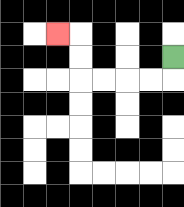{'start': '[7, 2]', 'end': '[2, 1]', 'path_directions': 'D,L,L,L,L,U,U,L', 'path_coordinates': '[[7, 2], [7, 3], [6, 3], [5, 3], [4, 3], [3, 3], [3, 2], [3, 1], [2, 1]]'}